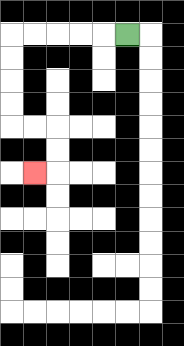{'start': '[5, 1]', 'end': '[1, 7]', 'path_directions': 'L,L,L,L,L,D,D,D,D,R,R,D,D,L', 'path_coordinates': '[[5, 1], [4, 1], [3, 1], [2, 1], [1, 1], [0, 1], [0, 2], [0, 3], [0, 4], [0, 5], [1, 5], [2, 5], [2, 6], [2, 7], [1, 7]]'}